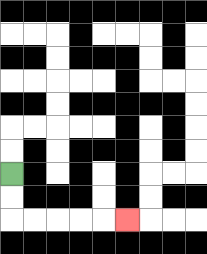{'start': '[0, 7]', 'end': '[5, 9]', 'path_directions': 'D,D,R,R,R,R,R', 'path_coordinates': '[[0, 7], [0, 8], [0, 9], [1, 9], [2, 9], [3, 9], [4, 9], [5, 9]]'}